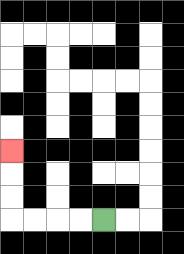{'start': '[4, 9]', 'end': '[0, 6]', 'path_directions': 'L,L,L,L,U,U,U', 'path_coordinates': '[[4, 9], [3, 9], [2, 9], [1, 9], [0, 9], [0, 8], [0, 7], [0, 6]]'}